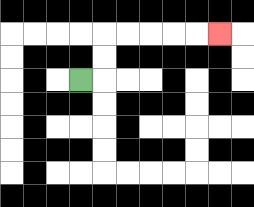{'start': '[3, 3]', 'end': '[9, 1]', 'path_directions': 'R,U,U,R,R,R,R,R', 'path_coordinates': '[[3, 3], [4, 3], [4, 2], [4, 1], [5, 1], [6, 1], [7, 1], [8, 1], [9, 1]]'}